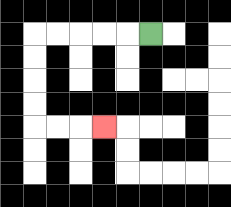{'start': '[6, 1]', 'end': '[4, 5]', 'path_directions': 'L,L,L,L,L,D,D,D,D,R,R,R', 'path_coordinates': '[[6, 1], [5, 1], [4, 1], [3, 1], [2, 1], [1, 1], [1, 2], [1, 3], [1, 4], [1, 5], [2, 5], [3, 5], [4, 5]]'}